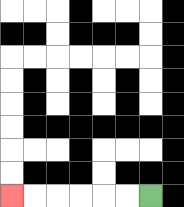{'start': '[6, 8]', 'end': '[0, 8]', 'path_directions': 'L,L,L,L,L,L', 'path_coordinates': '[[6, 8], [5, 8], [4, 8], [3, 8], [2, 8], [1, 8], [0, 8]]'}